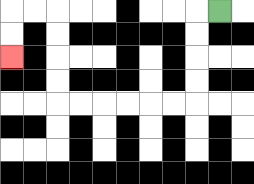{'start': '[9, 0]', 'end': '[0, 2]', 'path_directions': 'L,D,D,D,D,L,L,L,L,L,L,U,U,U,U,L,L,D,D', 'path_coordinates': '[[9, 0], [8, 0], [8, 1], [8, 2], [8, 3], [8, 4], [7, 4], [6, 4], [5, 4], [4, 4], [3, 4], [2, 4], [2, 3], [2, 2], [2, 1], [2, 0], [1, 0], [0, 0], [0, 1], [0, 2]]'}